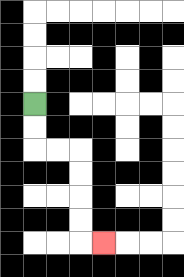{'start': '[1, 4]', 'end': '[4, 10]', 'path_directions': 'D,D,R,R,D,D,D,D,R', 'path_coordinates': '[[1, 4], [1, 5], [1, 6], [2, 6], [3, 6], [3, 7], [3, 8], [3, 9], [3, 10], [4, 10]]'}